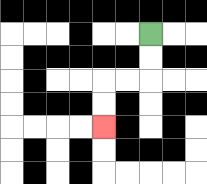{'start': '[6, 1]', 'end': '[4, 5]', 'path_directions': 'D,D,L,L,D,D', 'path_coordinates': '[[6, 1], [6, 2], [6, 3], [5, 3], [4, 3], [4, 4], [4, 5]]'}